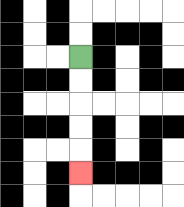{'start': '[3, 2]', 'end': '[3, 7]', 'path_directions': 'D,D,D,D,D', 'path_coordinates': '[[3, 2], [3, 3], [3, 4], [3, 5], [3, 6], [3, 7]]'}